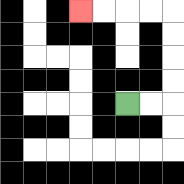{'start': '[5, 4]', 'end': '[3, 0]', 'path_directions': 'R,R,U,U,U,U,L,L,L,L', 'path_coordinates': '[[5, 4], [6, 4], [7, 4], [7, 3], [7, 2], [7, 1], [7, 0], [6, 0], [5, 0], [4, 0], [3, 0]]'}